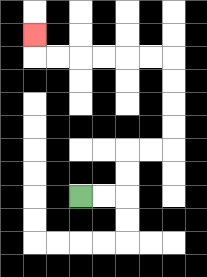{'start': '[3, 8]', 'end': '[1, 1]', 'path_directions': 'R,R,U,U,R,R,U,U,U,U,L,L,L,L,L,L,U', 'path_coordinates': '[[3, 8], [4, 8], [5, 8], [5, 7], [5, 6], [6, 6], [7, 6], [7, 5], [7, 4], [7, 3], [7, 2], [6, 2], [5, 2], [4, 2], [3, 2], [2, 2], [1, 2], [1, 1]]'}